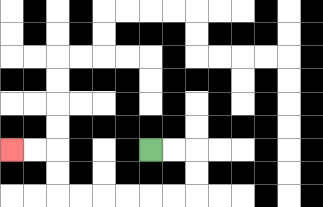{'start': '[6, 6]', 'end': '[0, 6]', 'path_directions': 'R,R,D,D,L,L,L,L,L,L,U,U,L,L', 'path_coordinates': '[[6, 6], [7, 6], [8, 6], [8, 7], [8, 8], [7, 8], [6, 8], [5, 8], [4, 8], [3, 8], [2, 8], [2, 7], [2, 6], [1, 6], [0, 6]]'}